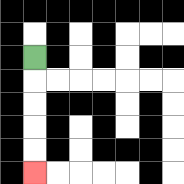{'start': '[1, 2]', 'end': '[1, 7]', 'path_directions': 'D,D,D,D,D', 'path_coordinates': '[[1, 2], [1, 3], [1, 4], [1, 5], [1, 6], [1, 7]]'}